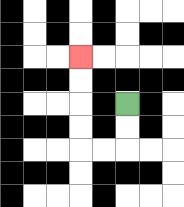{'start': '[5, 4]', 'end': '[3, 2]', 'path_directions': 'D,D,L,L,U,U,U,U', 'path_coordinates': '[[5, 4], [5, 5], [5, 6], [4, 6], [3, 6], [3, 5], [3, 4], [3, 3], [3, 2]]'}